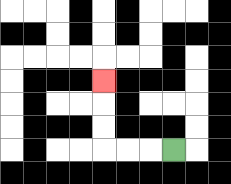{'start': '[7, 6]', 'end': '[4, 3]', 'path_directions': 'L,L,L,U,U,U', 'path_coordinates': '[[7, 6], [6, 6], [5, 6], [4, 6], [4, 5], [4, 4], [4, 3]]'}